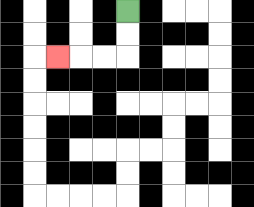{'start': '[5, 0]', 'end': '[2, 2]', 'path_directions': 'D,D,L,L,L', 'path_coordinates': '[[5, 0], [5, 1], [5, 2], [4, 2], [3, 2], [2, 2]]'}